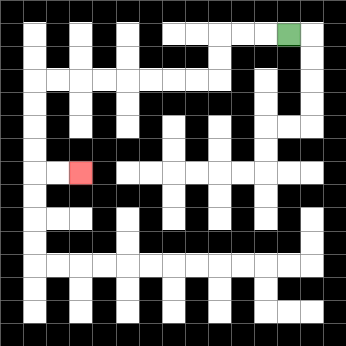{'start': '[12, 1]', 'end': '[3, 7]', 'path_directions': 'L,L,L,D,D,L,L,L,L,L,L,L,L,D,D,D,D,R,R', 'path_coordinates': '[[12, 1], [11, 1], [10, 1], [9, 1], [9, 2], [9, 3], [8, 3], [7, 3], [6, 3], [5, 3], [4, 3], [3, 3], [2, 3], [1, 3], [1, 4], [1, 5], [1, 6], [1, 7], [2, 7], [3, 7]]'}